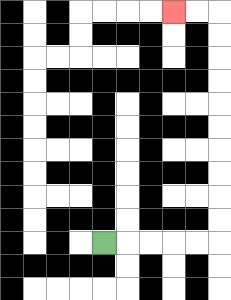{'start': '[4, 10]', 'end': '[7, 0]', 'path_directions': 'R,R,R,R,R,U,U,U,U,U,U,U,U,U,U,L,L', 'path_coordinates': '[[4, 10], [5, 10], [6, 10], [7, 10], [8, 10], [9, 10], [9, 9], [9, 8], [9, 7], [9, 6], [9, 5], [9, 4], [9, 3], [9, 2], [9, 1], [9, 0], [8, 0], [7, 0]]'}